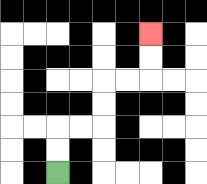{'start': '[2, 7]', 'end': '[6, 1]', 'path_directions': 'U,U,R,R,U,U,R,R,U,U', 'path_coordinates': '[[2, 7], [2, 6], [2, 5], [3, 5], [4, 5], [4, 4], [4, 3], [5, 3], [6, 3], [6, 2], [6, 1]]'}